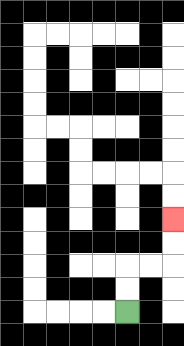{'start': '[5, 13]', 'end': '[7, 9]', 'path_directions': 'U,U,R,R,U,U', 'path_coordinates': '[[5, 13], [5, 12], [5, 11], [6, 11], [7, 11], [7, 10], [7, 9]]'}